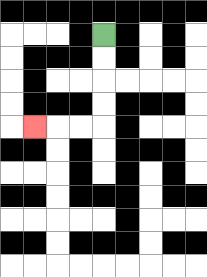{'start': '[4, 1]', 'end': '[1, 5]', 'path_directions': 'D,D,D,D,L,L,L', 'path_coordinates': '[[4, 1], [4, 2], [4, 3], [4, 4], [4, 5], [3, 5], [2, 5], [1, 5]]'}